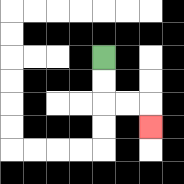{'start': '[4, 2]', 'end': '[6, 5]', 'path_directions': 'D,D,R,R,D', 'path_coordinates': '[[4, 2], [4, 3], [4, 4], [5, 4], [6, 4], [6, 5]]'}